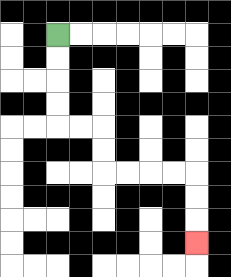{'start': '[2, 1]', 'end': '[8, 10]', 'path_directions': 'D,D,D,D,R,R,D,D,R,R,R,R,D,D,D', 'path_coordinates': '[[2, 1], [2, 2], [2, 3], [2, 4], [2, 5], [3, 5], [4, 5], [4, 6], [4, 7], [5, 7], [6, 7], [7, 7], [8, 7], [8, 8], [8, 9], [8, 10]]'}